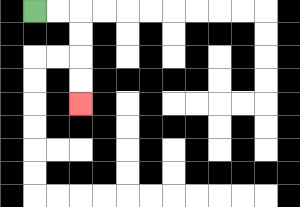{'start': '[1, 0]', 'end': '[3, 4]', 'path_directions': 'R,R,D,D,D,D', 'path_coordinates': '[[1, 0], [2, 0], [3, 0], [3, 1], [3, 2], [3, 3], [3, 4]]'}